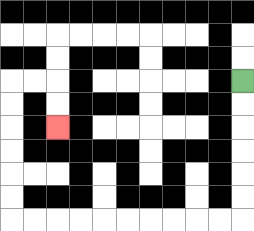{'start': '[10, 3]', 'end': '[2, 5]', 'path_directions': 'D,D,D,D,D,D,L,L,L,L,L,L,L,L,L,L,U,U,U,U,U,U,R,R,D,D', 'path_coordinates': '[[10, 3], [10, 4], [10, 5], [10, 6], [10, 7], [10, 8], [10, 9], [9, 9], [8, 9], [7, 9], [6, 9], [5, 9], [4, 9], [3, 9], [2, 9], [1, 9], [0, 9], [0, 8], [0, 7], [0, 6], [0, 5], [0, 4], [0, 3], [1, 3], [2, 3], [2, 4], [2, 5]]'}